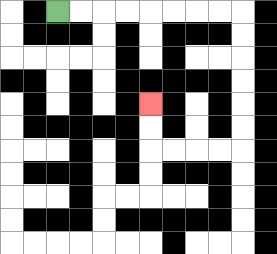{'start': '[2, 0]', 'end': '[6, 4]', 'path_directions': 'R,R,R,R,R,R,R,R,D,D,D,D,D,D,L,L,L,L,U,U', 'path_coordinates': '[[2, 0], [3, 0], [4, 0], [5, 0], [6, 0], [7, 0], [8, 0], [9, 0], [10, 0], [10, 1], [10, 2], [10, 3], [10, 4], [10, 5], [10, 6], [9, 6], [8, 6], [7, 6], [6, 6], [6, 5], [6, 4]]'}